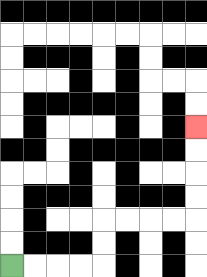{'start': '[0, 11]', 'end': '[8, 5]', 'path_directions': 'R,R,R,R,U,U,R,R,R,R,U,U,U,U', 'path_coordinates': '[[0, 11], [1, 11], [2, 11], [3, 11], [4, 11], [4, 10], [4, 9], [5, 9], [6, 9], [7, 9], [8, 9], [8, 8], [8, 7], [8, 6], [8, 5]]'}